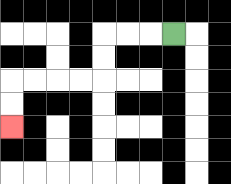{'start': '[7, 1]', 'end': '[0, 5]', 'path_directions': 'L,L,L,D,D,L,L,L,L,D,D', 'path_coordinates': '[[7, 1], [6, 1], [5, 1], [4, 1], [4, 2], [4, 3], [3, 3], [2, 3], [1, 3], [0, 3], [0, 4], [0, 5]]'}